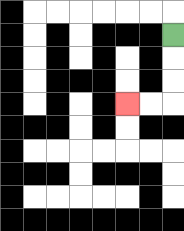{'start': '[7, 1]', 'end': '[5, 4]', 'path_directions': 'D,D,D,L,L', 'path_coordinates': '[[7, 1], [7, 2], [7, 3], [7, 4], [6, 4], [5, 4]]'}